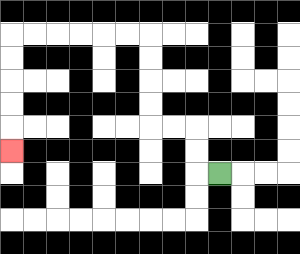{'start': '[9, 7]', 'end': '[0, 6]', 'path_directions': 'L,U,U,L,L,U,U,U,U,L,L,L,L,L,L,D,D,D,D,D', 'path_coordinates': '[[9, 7], [8, 7], [8, 6], [8, 5], [7, 5], [6, 5], [6, 4], [6, 3], [6, 2], [6, 1], [5, 1], [4, 1], [3, 1], [2, 1], [1, 1], [0, 1], [0, 2], [0, 3], [0, 4], [0, 5], [0, 6]]'}